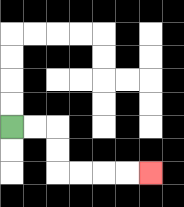{'start': '[0, 5]', 'end': '[6, 7]', 'path_directions': 'R,R,D,D,R,R,R,R', 'path_coordinates': '[[0, 5], [1, 5], [2, 5], [2, 6], [2, 7], [3, 7], [4, 7], [5, 7], [6, 7]]'}